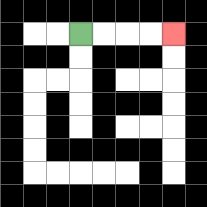{'start': '[3, 1]', 'end': '[7, 1]', 'path_directions': 'R,R,R,R', 'path_coordinates': '[[3, 1], [4, 1], [5, 1], [6, 1], [7, 1]]'}